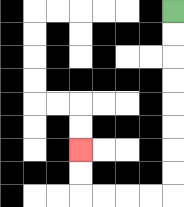{'start': '[7, 0]', 'end': '[3, 6]', 'path_directions': 'D,D,D,D,D,D,D,D,L,L,L,L,U,U', 'path_coordinates': '[[7, 0], [7, 1], [7, 2], [7, 3], [7, 4], [7, 5], [7, 6], [7, 7], [7, 8], [6, 8], [5, 8], [4, 8], [3, 8], [3, 7], [3, 6]]'}